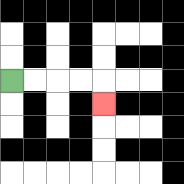{'start': '[0, 3]', 'end': '[4, 4]', 'path_directions': 'R,R,R,R,D', 'path_coordinates': '[[0, 3], [1, 3], [2, 3], [3, 3], [4, 3], [4, 4]]'}